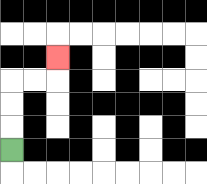{'start': '[0, 6]', 'end': '[2, 2]', 'path_directions': 'U,U,U,R,R,U', 'path_coordinates': '[[0, 6], [0, 5], [0, 4], [0, 3], [1, 3], [2, 3], [2, 2]]'}